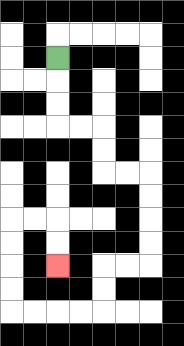{'start': '[2, 2]', 'end': '[2, 11]', 'path_directions': 'D,D,D,R,R,D,D,R,R,D,D,D,D,L,L,D,D,L,L,L,L,U,U,U,U,R,R,D,D', 'path_coordinates': '[[2, 2], [2, 3], [2, 4], [2, 5], [3, 5], [4, 5], [4, 6], [4, 7], [5, 7], [6, 7], [6, 8], [6, 9], [6, 10], [6, 11], [5, 11], [4, 11], [4, 12], [4, 13], [3, 13], [2, 13], [1, 13], [0, 13], [0, 12], [0, 11], [0, 10], [0, 9], [1, 9], [2, 9], [2, 10], [2, 11]]'}